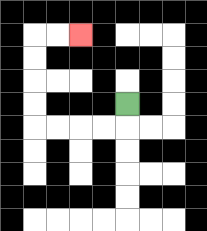{'start': '[5, 4]', 'end': '[3, 1]', 'path_directions': 'D,L,L,L,L,U,U,U,U,R,R', 'path_coordinates': '[[5, 4], [5, 5], [4, 5], [3, 5], [2, 5], [1, 5], [1, 4], [1, 3], [1, 2], [1, 1], [2, 1], [3, 1]]'}